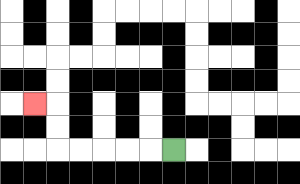{'start': '[7, 6]', 'end': '[1, 4]', 'path_directions': 'L,L,L,L,L,U,U,L', 'path_coordinates': '[[7, 6], [6, 6], [5, 6], [4, 6], [3, 6], [2, 6], [2, 5], [2, 4], [1, 4]]'}